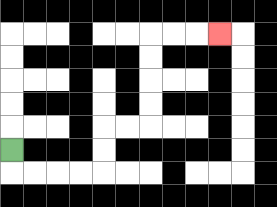{'start': '[0, 6]', 'end': '[9, 1]', 'path_directions': 'D,R,R,R,R,U,U,R,R,U,U,U,U,R,R,R', 'path_coordinates': '[[0, 6], [0, 7], [1, 7], [2, 7], [3, 7], [4, 7], [4, 6], [4, 5], [5, 5], [6, 5], [6, 4], [6, 3], [6, 2], [6, 1], [7, 1], [8, 1], [9, 1]]'}